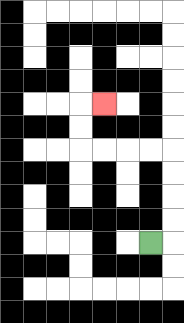{'start': '[6, 10]', 'end': '[4, 4]', 'path_directions': 'R,U,U,U,U,L,L,L,L,U,U,R', 'path_coordinates': '[[6, 10], [7, 10], [7, 9], [7, 8], [7, 7], [7, 6], [6, 6], [5, 6], [4, 6], [3, 6], [3, 5], [3, 4], [4, 4]]'}